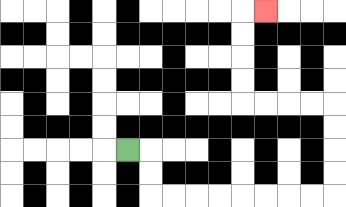{'start': '[5, 6]', 'end': '[11, 0]', 'path_directions': 'R,D,D,R,R,R,R,R,R,R,R,U,U,U,U,L,L,L,L,U,U,U,U,R', 'path_coordinates': '[[5, 6], [6, 6], [6, 7], [6, 8], [7, 8], [8, 8], [9, 8], [10, 8], [11, 8], [12, 8], [13, 8], [14, 8], [14, 7], [14, 6], [14, 5], [14, 4], [13, 4], [12, 4], [11, 4], [10, 4], [10, 3], [10, 2], [10, 1], [10, 0], [11, 0]]'}